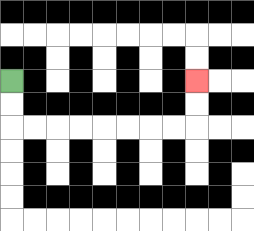{'start': '[0, 3]', 'end': '[8, 3]', 'path_directions': 'D,D,R,R,R,R,R,R,R,R,U,U', 'path_coordinates': '[[0, 3], [0, 4], [0, 5], [1, 5], [2, 5], [3, 5], [4, 5], [5, 5], [6, 5], [7, 5], [8, 5], [8, 4], [8, 3]]'}